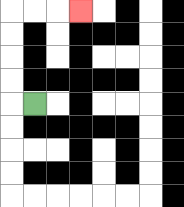{'start': '[1, 4]', 'end': '[3, 0]', 'path_directions': 'L,U,U,U,U,R,R,R', 'path_coordinates': '[[1, 4], [0, 4], [0, 3], [0, 2], [0, 1], [0, 0], [1, 0], [2, 0], [3, 0]]'}